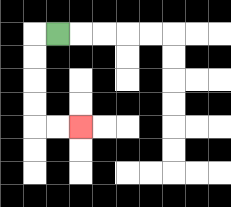{'start': '[2, 1]', 'end': '[3, 5]', 'path_directions': 'L,D,D,D,D,R,R', 'path_coordinates': '[[2, 1], [1, 1], [1, 2], [1, 3], [1, 4], [1, 5], [2, 5], [3, 5]]'}